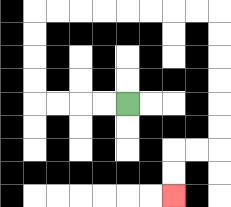{'start': '[5, 4]', 'end': '[7, 8]', 'path_directions': 'L,L,L,L,U,U,U,U,R,R,R,R,R,R,R,R,D,D,D,D,D,D,L,L,D,D', 'path_coordinates': '[[5, 4], [4, 4], [3, 4], [2, 4], [1, 4], [1, 3], [1, 2], [1, 1], [1, 0], [2, 0], [3, 0], [4, 0], [5, 0], [6, 0], [7, 0], [8, 0], [9, 0], [9, 1], [9, 2], [9, 3], [9, 4], [9, 5], [9, 6], [8, 6], [7, 6], [7, 7], [7, 8]]'}